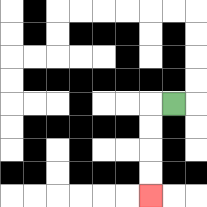{'start': '[7, 4]', 'end': '[6, 8]', 'path_directions': 'L,D,D,D,D', 'path_coordinates': '[[7, 4], [6, 4], [6, 5], [6, 6], [6, 7], [6, 8]]'}